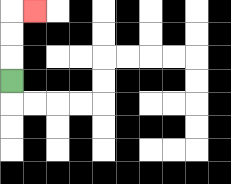{'start': '[0, 3]', 'end': '[1, 0]', 'path_directions': 'U,U,U,R', 'path_coordinates': '[[0, 3], [0, 2], [0, 1], [0, 0], [1, 0]]'}